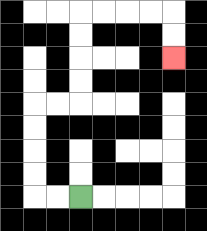{'start': '[3, 8]', 'end': '[7, 2]', 'path_directions': 'L,L,U,U,U,U,R,R,U,U,U,U,R,R,R,R,D,D', 'path_coordinates': '[[3, 8], [2, 8], [1, 8], [1, 7], [1, 6], [1, 5], [1, 4], [2, 4], [3, 4], [3, 3], [3, 2], [3, 1], [3, 0], [4, 0], [5, 0], [6, 0], [7, 0], [7, 1], [7, 2]]'}